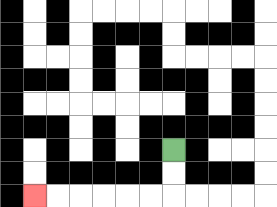{'start': '[7, 6]', 'end': '[1, 8]', 'path_directions': 'D,D,L,L,L,L,L,L', 'path_coordinates': '[[7, 6], [7, 7], [7, 8], [6, 8], [5, 8], [4, 8], [3, 8], [2, 8], [1, 8]]'}